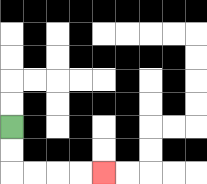{'start': '[0, 5]', 'end': '[4, 7]', 'path_directions': 'D,D,R,R,R,R', 'path_coordinates': '[[0, 5], [0, 6], [0, 7], [1, 7], [2, 7], [3, 7], [4, 7]]'}